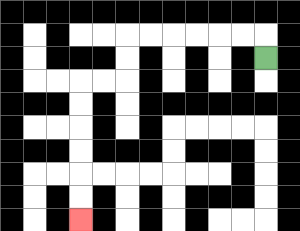{'start': '[11, 2]', 'end': '[3, 9]', 'path_directions': 'U,L,L,L,L,L,L,D,D,L,L,D,D,D,D,D,D', 'path_coordinates': '[[11, 2], [11, 1], [10, 1], [9, 1], [8, 1], [7, 1], [6, 1], [5, 1], [5, 2], [5, 3], [4, 3], [3, 3], [3, 4], [3, 5], [3, 6], [3, 7], [3, 8], [3, 9]]'}